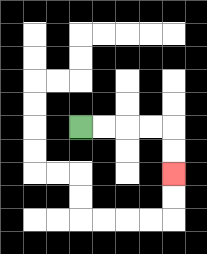{'start': '[3, 5]', 'end': '[7, 7]', 'path_directions': 'R,R,R,R,D,D', 'path_coordinates': '[[3, 5], [4, 5], [5, 5], [6, 5], [7, 5], [7, 6], [7, 7]]'}